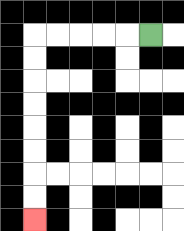{'start': '[6, 1]', 'end': '[1, 9]', 'path_directions': 'L,L,L,L,L,D,D,D,D,D,D,D,D', 'path_coordinates': '[[6, 1], [5, 1], [4, 1], [3, 1], [2, 1], [1, 1], [1, 2], [1, 3], [1, 4], [1, 5], [1, 6], [1, 7], [1, 8], [1, 9]]'}